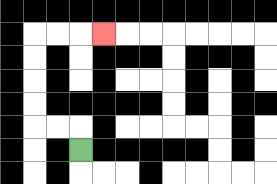{'start': '[3, 6]', 'end': '[4, 1]', 'path_directions': 'U,L,L,U,U,U,U,R,R,R', 'path_coordinates': '[[3, 6], [3, 5], [2, 5], [1, 5], [1, 4], [1, 3], [1, 2], [1, 1], [2, 1], [3, 1], [4, 1]]'}